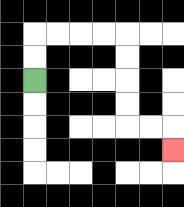{'start': '[1, 3]', 'end': '[7, 6]', 'path_directions': 'U,U,R,R,R,R,D,D,D,D,R,R,D', 'path_coordinates': '[[1, 3], [1, 2], [1, 1], [2, 1], [3, 1], [4, 1], [5, 1], [5, 2], [5, 3], [5, 4], [5, 5], [6, 5], [7, 5], [7, 6]]'}